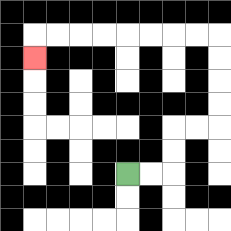{'start': '[5, 7]', 'end': '[1, 2]', 'path_directions': 'R,R,U,U,R,R,U,U,U,U,L,L,L,L,L,L,L,L,D', 'path_coordinates': '[[5, 7], [6, 7], [7, 7], [7, 6], [7, 5], [8, 5], [9, 5], [9, 4], [9, 3], [9, 2], [9, 1], [8, 1], [7, 1], [6, 1], [5, 1], [4, 1], [3, 1], [2, 1], [1, 1], [1, 2]]'}